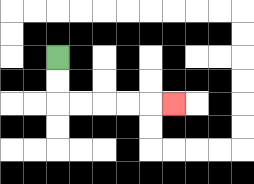{'start': '[2, 2]', 'end': '[7, 4]', 'path_directions': 'D,D,R,R,R,R,R', 'path_coordinates': '[[2, 2], [2, 3], [2, 4], [3, 4], [4, 4], [5, 4], [6, 4], [7, 4]]'}